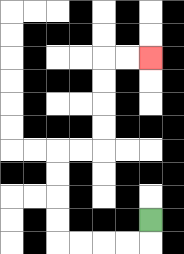{'start': '[6, 9]', 'end': '[6, 2]', 'path_directions': 'D,L,L,L,L,U,U,U,U,R,R,U,U,U,U,R,R', 'path_coordinates': '[[6, 9], [6, 10], [5, 10], [4, 10], [3, 10], [2, 10], [2, 9], [2, 8], [2, 7], [2, 6], [3, 6], [4, 6], [4, 5], [4, 4], [4, 3], [4, 2], [5, 2], [6, 2]]'}